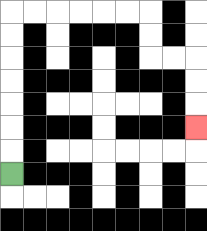{'start': '[0, 7]', 'end': '[8, 5]', 'path_directions': 'U,U,U,U,U,U,U,R,R,R,R,R,R,D,D,R,R,D,D,D', 'path_coordinates': '[[0, 7], [0, 6], [0, 5], [0, 4], [0, 3], [0, 2], [0, 1], [0, 0], [1, 0], [2, 0], [3, 0], [4, 0], [5, 0], [6, 0], [6, 1], [6, 2], [7, 2], [8, 2], [8, 3], [8, 4], [8, 5]]'}